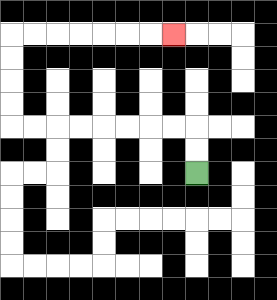{'start': '[8, 7]', 'end': '[7, 1]', 'path_directions': 'U,U,L,L,L,L,L,L,L,L,U,U,U,U,R,R,R,R,R,R,R', 'path_coordinates': '[[8, 7], [8, 6], [8, 5], [7, 5], [6, 5], [5, 5], [4, 5], [3, 5], [2, 5], [1, 5], [0, 5], [0, 4], [0, 3], [0, 2], [0, 1], [1, 1], [2, 1], [3, 1], [4, 1], [5, 1], [6, 1], [7, 1]]'}